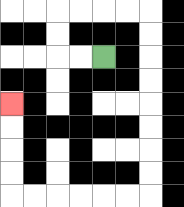{'start': '[4, 2]', 'end': '[0, 4]', 'path_directions': 'L,L,U,U,R,R,R,R,D,D,D,D,D,D,D,D,L,L,L,L,L,L,U,U,U,U', 'path_coordinates': '[[4, 2], [3, 2], [2, 2], [2, 1], [2, 0], [3, 0], [4, 0], [5, 0], [6, 0], [6, 1], [6, 2], [6, 3], [6, 4], [6, 5], [6, 6], [6, 7], [6, 8], [5, 8], [4, 8], [3, 8], [2, 8], [1, 8], [0, 8], [0, 7], [0, 6], [0, 5], [0, 4]]'}